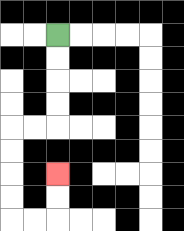{'start': '[2, 1]', 'end': '[2, 7]', 'path_directions': 'D,D,D,D,L,L,D,D,D,D,R,R,U,U', 'path_coordinates': '[[2, 1], [2, 2], [2, 3], [2, 4], [2, 5], [1, 5], [0, 5], [0, 6], [0, 7], [0, 8], [0, 9], [1, 9], [2, 9], [2, 8], [2, 7]]'}